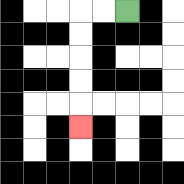{'start': '[5, 0]', 'end': '[3, 5]', 'path_directions': 'L,L,D,D,D,D,D', 'path_coordinates': '[[5, 0], [4, 0], [3, 0], [3, 1], [3, 2], [3, 3], [3, 4], [3, 5]]'}